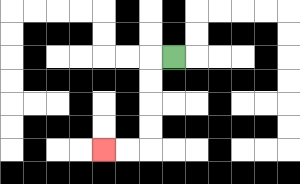{'start': '[7, 2]', 'end': '[4, 6]', 'path_directions': 'L,D,D,D,D,L,L', 'path_coordinates': '[[7, 2], [6, 2], [6, 3], [6, 4], [6, 5], [6, 6], [5, 6], [4, 6]]'}